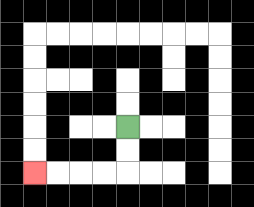{'start': '[5, 5]', 'end': '[1, 7]', 'path_directions': 'D,D,L,L,L,L', 'path_coordinates': '[[5, 5], [5, 6], [5, 7], [4, 7], [3, 7], [2, 7], [1, 7]]'}